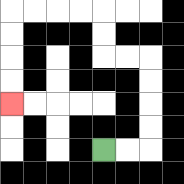{'start': '[4, 6]', 'end': '[0, 4]', 'path_directions': 'R,R,U,U,U,U,L,L,U,U,L,L,L,L,D,D,D,D', 'path_coordinates': '[[4, 6], [5, 6], [6, 6], [6, 5], [6, 4], [6, 3], [6, 2], [5, 2], [4, 2], [4, 1], [4, 0], [3, 0], [2, 0], [1, 0], [0, 0], [0, 1], [0, 2], [0, 3], [0, 4]]'}